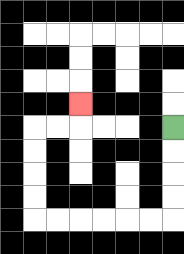{'start': '[7, 5]', 'end': '[3, 4]', 'path_directions': 'D,D,D,D,L,L,L,L,L,L,U,U,U,U,R,R,U', 'path_coordinates': '[[7, 5], [7, 6], [7, 7], [7, 8], [7, 9], [6, 9], [5, 9], [4, 9], [3, 9], [2, 9], [1, 9], [1, 8], [1, 7], [1, 6], [1, 5], [2, 5], [3, 5], [3, 4]]'}